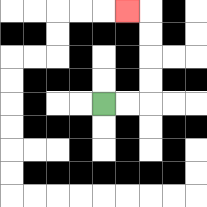{'start': '[4, 4]', 'end': '[5, 0]', 'path_directions': 'R,R,U,U,U,U,L', 'path_coordinates': '[[4, 4], [5, 4], [6, 4], [6, 3], [6, 2], [6, 1], [6, 0], [5, 0]]'}